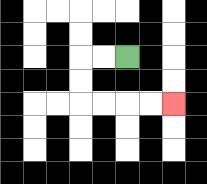{'start': '[5, 2]', 'end': '[7, 4]', 'path_directions': 'L,L,D,D,R,R,R,R', 'path_coordinates': '[[5, 2], [4, 2], [3, 2], [3, 3], [3, 4], [4, 4], [5, 4], [6, 4], [7, 4]]'}